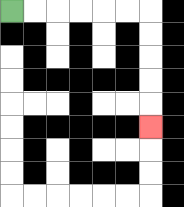{'start': '[0, 0]', 'end': '[6, 5]', 'path_directions': 'R,R,R,R,R,R,D,D,D,D,D', 'path_coordinates': '[[0, 0], [1, 0], [2, 0], [3, 0], [4, 0], [5, 0], [6, 0], [6, 1], [6, 2], [6, 3], [6, 4], [6, 5]]'}